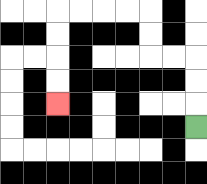{'start': '[8, 5]', 'end': '[2, 4]', 'path_directions': 'U,U,U,L,L,U,U,L,L,L,L,D,D,D,D', 'path_coordinates': '[[8, 5], [8, 4], [8, 3], [8, 2], [7, 2], [6, 2], [6, 1], [6, 0], [5, 0], [4, 0], [3, 0], [2, 0], [2, 1], [2, 2], [2, 3], [2, 4]]'}